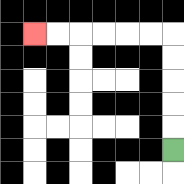{'start': '[7, 6]', 'end': '[1, 1]', 'path_directions': 'U,U,U,U,U,L,L,L,L,L,L', 'path_coordinates': '[[7, 6], [7, 5], [7, 4], [7, 3], [7, 2], [7, 1], [6, 1], [5, 1], [4, 1], [3, 1], [2, 1], [1, 1]]'}